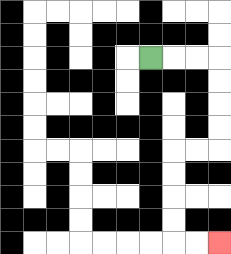{'start': '[6, 2]', 'end': '[9, 10]', 'path_directions': 'R,R,R,D,D,D,D,L,L,D,D,D,D,R,R', 'path_coordinates': '[[6, 2], [7, 2], [8, 2], [9, 2], [9, 3], [9, 4], [9, 5], [9, 6], [8, 6], [7, 6], [7, 7], [7, 8], [7, 9], [7, 10], [8, 10], [9, 10]]'}